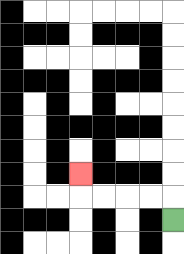{'start': '[7, 9]', 'end': '[3, 7]', 'path_directions': 'U,L,L,L,L,U', 'path_coordinates': '[[7, 9], [7, 8], [6, 8], [5, 8], [4, 8], [3, 8], [3, 7]]'}